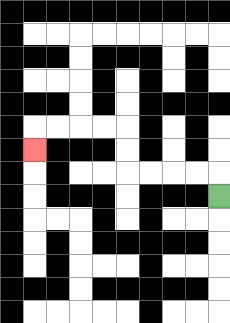{'start': '[9, 8]', 'end': '[1, 6]', 'path_directions': 'U,L,L,L,L,U,U,L,L,L,L,D', 'path_coordinates': '[[9, 8], [9, 7], [8, 7], [7, 7], [6, 7], [5, 7], [5, 6], [5, 5], [4, 5], [3, 5], [2, 5], [1, 5], [1, 6]]'}